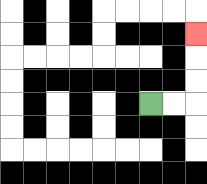{'start': '[6, 4]', 'end': '[8, 1]', 'path_directions': 'R,R,U,U,U', 'path_coordinates': '[[6, 4], [7, 4], [8, 4], [8, 3], [8, 2], [8, 1]]'}